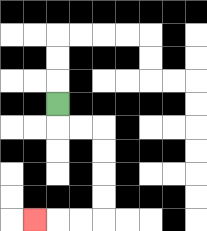{'start': '[2, 4]', 'end': '[1, 9]', 'path_directions': 'D,R,R,D,D,D,D,L,L,L', 'path_coordinates': '[[2, 4], [2, 5], [3, 5], [4, 5], [4, 6], [4, 7], [4, 8], [4, 9], [3, 9], [2, 9], [1, 9]]'}